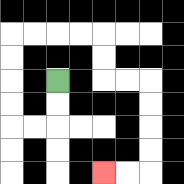{'start': '[2, 3]', 'end': '[4, 7]', 'path_directions': 'D,D,L,L,U,U,U,U,R,R,R,R,D,D,R,R,D,D,D,D,L,L', 'path_coordinates': '[[2, 3], [2, 4], [2, 5], [1, 5], [0, 5], [0, 4], [0, 3], [0, 2], [0, 1], [1, 1], [2, 1], [3, 1], [4, 1], [4, 2], [4, 3], [5, 3], [6, 3], [6, 4], [6, 5], [6, 6], [6, 7], [5, 7], [4, 7]]'}